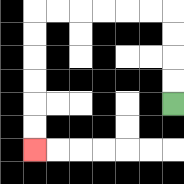{'start': '[7, 4]', 'end': '[1, 6]', 'path_directions': 'U,U,U,U,L,L,L,L,L,L,D,D,D,D,D,D', 'path_coordinates': '[[7, 4], [7, 3], [7, 2], [7, 1], [7, 0], [6, 0], [5, 0], [4, 0], [3, 0], [2, 0], [1, 0], [1, 1], [1, 2], [1, 3], [1, 4], [1, 5], [1, 6]]'}